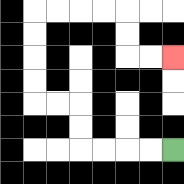{'start': '[7, 6]', 'end': '[7, 2]', 'path_directions': 'L,L,L,L,U,U,L,L,U,U,U,U,R,R,R,R,D,D,R,R', 'path_coordinates': '[[7, 6], [6, 6], [5, 6], [4, 6], [3, 6], [3, 5], [3, 4], [2, 4], [1, 4], [1, 3], [1, 2], [1, 1], [1, 0], [2, 0], [3, 0], [4, 0], [5, 0], [5, 1], [5, 2], [6, 2], [7, 2]]'}